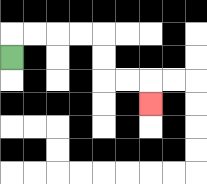{'start': '[0, 2]', 'end': '[6, 4]', 'path_directions': 'U,R,R,R,R,D,D,R,R,D', 'path_coordinates': '[[0, 2], [0, 1], [1, 1], [2, 1], [3, 1], [4, 1], [4, 2], [4, 3], [5, 3], [6, 3], [6, 4]]'}